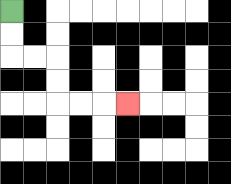{'start': '[0, 0]', 'end': '[5, 4]', 'path_directions': 'D,D,R,R,D,D,R,R,R', 'path_coordinates': '[[0, 0], [0, 1], [0, 2], [1, 2], [2, 2], [2, 3], [2, 4], [3, 4], [4, 4], [5, 4]]'}